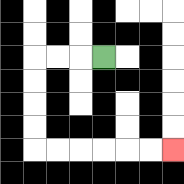{'start': '[4, 2]', 'end': '[7, 6]', 'path_directions': 'L,L,L,D,D,D,D,R,R,R,R,R,R', 'path_coordinates': '[[4, 2], [3, 2], [2, 2], [1, 2], [1, 3], [1, 4], [1, 5], [1, 6], [2, 6], [3, 6], [4, 6], [5, 6], [6, 6], [7, 6]]'}